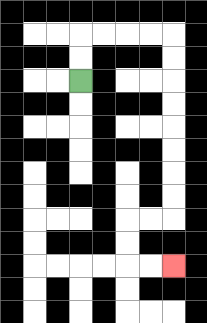{'start': '[3, 3]', 'end': '[7, 11]', 'path_directions': 'U,U,R,R,R,R,D,D,D,D,D,D,D,D,L,L,D,D,R,R', 'path_coordinates': '[[3, 3], [3, 2], [3, 1], [4, 1], [5, 1], [6, 1], [7, 1], [7, 2], [7, 3], [7, 4], [7, 5], [7, 6], [7, 7], [7, 8], [7, 9], [6, 9], [5, 9], [5, 10], [5, 11], [6, 11], [7, 11]]'}